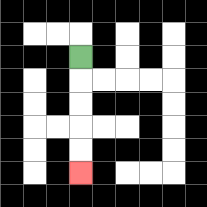{'start': '[3, 2]', 'end': '[3, 7]', 'path_directions': 'D,D,D,D,D', 'path_coordinates': '[[3, 2], [3, 3], [3, 4], [3, 5], [3, 6], [3, 7]]'}